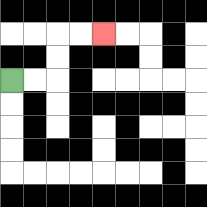{'start': '[0, 3]', 'end': '[4, 1]', 'path_directions': 'R,R,U,U,R,R', 'path_coordinates': '[[0, 3], [1, 3], [2, 3], [2, 2], [2, 1], [3, 1], [4, 1]]'}